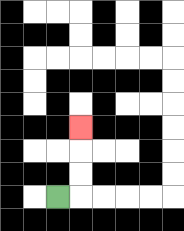{'start': '[2, 8]', 'end': '[3, 5]', 'path_directions': 'R,U,U,U', 'path_coordinates': '[[2, 8], [3, 8], [3, 7], [3, 6], [3, 5]]'}